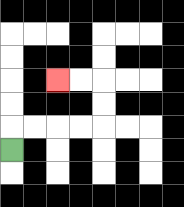{'start': '[0, 6]', 'end': '[2, 3]', 'path_directions': 'U,R,R,R,R,U,U,L,L', 'path_coordinates': '[[0, 6], [0, 5], [1, 5], [2, 5], [3, 5], [4, 5], [4, 4], [4, 3], [3, 3], [2, 3]]'}